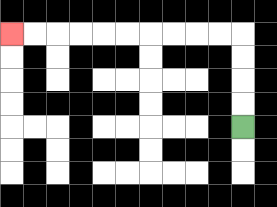{'start': '[10, 5]', 'end': '[0, 1]', 'path_directions': 'U,U,U,U,L,L,L,L,L,L,L,L,L,L', 'path_coordinates': '[[10, 5], [10, 4], [10, 3], [10, 2], [10, 1], [9, 1], [8, 1], [7, 1], [6, 1], [5, 1], [4, 1], [3, 1], [2, 1], [1, 1], [0, 1]]'}